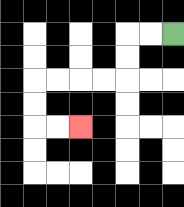{'start': '[7, 1]', 'end': '[3, 5]', 'path_directions': 'L,L,D,D,L,L,L,L,D,D,R,R', 'path_coordinates': '[[7, 1], [6, 1], [5, 1], [5, 2], [5, 3], [4, 3], [3, 3], [2, 3], [1, 3], [1, 4], [1, 5], [2, 5], [3, 5]]'}